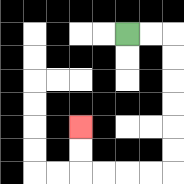{'start': '[5, 1]', 'end': '[3, 5]', 'path_directions': 'R,R,D,D,D,D,D,D,L,L,L,L,U,U', 'path_coordinates': '[[5, 1], [6, 1], [7, 1], [7, 2], [7, 3], [7, 4], [7, 5], [7, 6], [7, 7], [6, 7], [5, 7], [4, 7], [3, 7], [3, 6], [3, 5]]'}